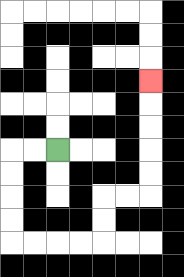{'start': '[2, 6]', 'end': '[6, 3]', 'path_directions': 'L,L,D,D,D,D,R,R,R,R,U,U,R,R,U,U,U,U,U', 'path_coordinates': '[[2, 6], [1, 6], [0, 6], [0, 7], [0, 8], [0, 9], [0, 10], [1, 10], [2, 10], [3, 10], [4, 10], [4, 9], [4, 8], [5, 8], [6, 8], [6, 7], [6, 6], [6, 5], [6, 4], [6, 3]]'}